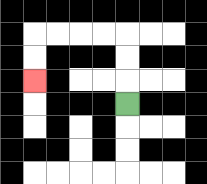{'start': '[5, 4]', 'end': '[1, 3]', 'path_directions': 'U,U,U,L,L,L,L,D,D', 'path_coordinates': '[[5, 4], [5, 3], [5, 2], [5, 1], [4, 1], [3, 1], [2, 1], [1, 1], [1, 2], [1, 3]]'}